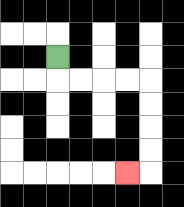{'start': '[2, 2]', 'end': '[5, 7]', 'path_directions': 'D,R,R,R,R,D,D,D,D,L', 'path_coordinates': '[[2, 2], [2, 3], [3, 3], [4, 3], [5, 3], [6, 3], [6, 4], [6, 5], [6, 6], [6, 7], [5, 7]]'}